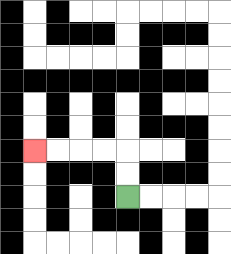{'start': '[5, 8]', 'end': '[1, 6]', 'path_directions': 'U,U,L,L,L,L', 'path_coordinates': '[[5, 8], [5, 7], [5, 6], [4, 6], [3, 6], [2, 6], [1, 6]]'}